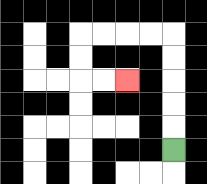{'start': '[7, 6]', 'end': '[5, 3]', 'path_directions': 'U,U,U,U,U,L,L,L,L,D,D,R,R', 'path_coordinates': '[[7, 6], [7, 5], [7, 4], [7, 3], [7, 2], [7, 1], [6, 1], [5, 1], [4, 1], [3, 1], [3, 2], [3, 3], [4, 3], [5, 3]]'}